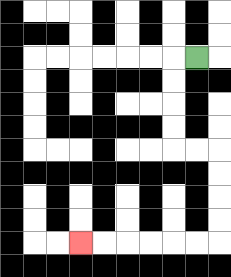{'start': '[8, 2]', 'end': '[3, 10]', 'path_directions': 'L,D,D,D,D,R,R,D,D,D,D,L,L,L,L,L,L', 'path_coordinates': '[[8, 2], [7, 2], [7, 3], [7, 4], [7, 5], [7, 6], [8, 6], [9, 6], [9, 7], [9, 8], [9, 9], [9, 10], [8, 10], [7, 10], [6, 10], [5, 10], [4, 10], [3, 10]]'}